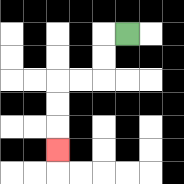{'start': '[5, 1]', 'end': '[2, 6]', 'path_directions': 'L,D,D,L,L,D,D,D', 'path_coordinates': '[[5, 1], [4, 1], [4, 2], [4, 3], [3, 3], [2, 3], [2, 4], [2, 5], [2, 6]]'}